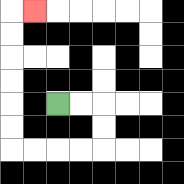{'start': '[2, 4]', 'end': '[1, 0]', 'path_directions': 'R,R,D,D,L,L,L,L,U,U,U,U,U,U,R', 'path_coordinates': '[[2, 4], [3, 4], [4, 4], [4, 5], [4, 6], [3, 6], [2, 6], [1, 6], [0, 6], [0, 5], [0, 4], [0, 3], [0, 2], [0, 1], [0, 0], [1, 0]]'}